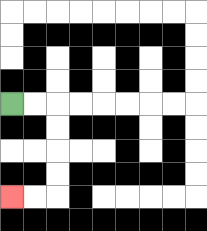{'start': '[0, 4]', 'end': '[0, 8]', 'path_directions': 'R,R,D,D,D,D,L,L', 'path_coordinates': '[[0, 4], [1, 4], [2, 4], [2, 5], [2, 6], [2, 7], [2, 8], [1, 8], [0, 8]]'}